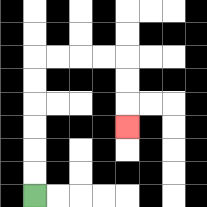{'start': '[1, 8]', 'end': '[5, 5]', 'path_directions': 'U,U,U,U,U,U,R,R,R,R,D,D,D', 'path_coordinates': '[[1, 8], [1, 7], [1, 6], [1, 5], [1, 4], [1, 3], [1, 2], [2, 2], [3, 2], [4, 2], [5, 2], [5, 3], [5, 4], [5, 5]]'}